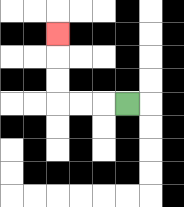{'start': '[5, 4]', 'end': '[2, 1]', 'path_directions': 'L,L,L,U,U,U', 'path_coordinates': '[[5, 4], [4, 4], [3, 4], [2, 4], [2, 3], [2, 2], [2, 1]]'}